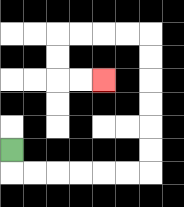{'start': '[0, 6]', 'end': '[4, 3]', 'path_directions': 'D,R,R,R,R,R,R,U,U,U,U,U,U,L,L,L,L,D,D,R,R', 'path_coordinates': '[[0, 6], [0, 7], [1, 7], [2, 7], [3, 7], [4, 7], [5, 7], [6, 7], [6, 6], [6, 5], [6, 4], [6, 3], [6, 2], [6, 1], [5, 1], [4, 1], [3, 1], [2, 1], [2, 2], [2, 3], [3, 3], [4, 3]]'}